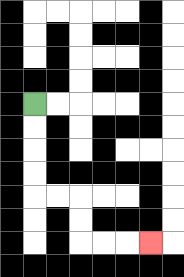{'start': '[1, 4]', 'end': '[6, 10]', 'path_directions': 'D,D,D,D,R,R,D,D,R,R,R', 'path_coordinates': '[[1, 4], [1, 5], [1, 6], [1, 7], [1, 8], [2, 8], [3, 8], [3, 9], [3, 10], [4, 10], [5, 10], [6, 10]]'}